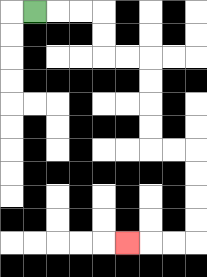{'start': '[1, 0]', 'end': '[5, 10]', 'path_directions': 'R,R,R,D,D,R,R,D,D,D,D,R,R,D,D,D,D,L,L,L', 'path_coordinates': '[[1, 0], [2, 0], [3, 0], [4, 0], [4, 1], [4, 2], [5, 2], [6, 2], [6, 3], [6, 4], [6, 5], [6, 6], [7, 6], [8, 6], [8, 7], [8, 8], [8, 9], [8, 10], [7, 10], [6, 10], [5, 10]]'}